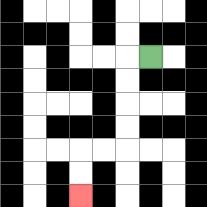{'start': '[6, 2]', 'end': '[3, 8]', 'path_directions': 'L,D,D,D,D,L,L,D,D', 'path_coordinates': '[[6, 2], [5, 2], [5, 3], [5, 4], [5, 5], [5, 6], [4, 6], [3, 6], [3, 7], [3, 8]]'}